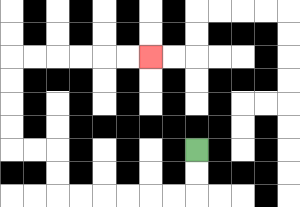{'start': '[8, 6]', 'end': '[6, 2]', 'path_directions': 'D,D,L,L,L,L,L,L,U,U,L,L,U,U,U,U,R,R,R,R,R,R', 'path_coordinates': '[[8, 6], [8, 7], [8, 8], [7, 8], [6, 8], [5, 8], [4, 8], [3, 8], [2, 8], [2, 7], [2, 6], [1, 6], [0, 6], [0, 5], [0, 4], [0, 3], [0, 2], [1, 2], [2, 2], [3, 2], [4, 2], [5, 2], [6, 2]]'}